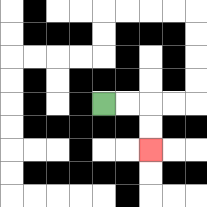{'start': '[4, 4]', 'end': '[6, 6]', 'path_directions': 'R,R,D,D', 'path_coordinates': '[[4, 4], [5, 4], [6, 4], [6, 5], [6, 6]]'}